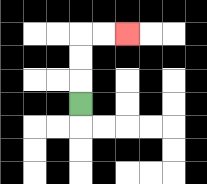{'start': '[3, 4]', 'end': '[5, 1]', 'path_directions': 'U,U,U,R,R', 'path_coordinates': '[[3, 4], [3, 3], [3, 2], [3, 1], [4, 1], [5, 1]]'}